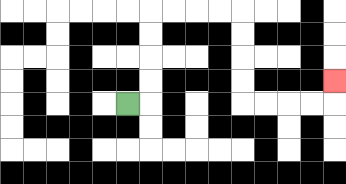{'start': '[5, 4]', 'end': '[14, 3]', 'path_directions': 'R,U,U,U,U,R,R,R,R,D,D,D,D,R,R,R,R,U', 'path_coordinates': '[[5, 4], [6, 4], [6, 3], [6, 2], [6, 1], [6, 0], [7, 0], [8, 0], [9, 0], [10, 0], [10, 1], [10, 2], [10, 3], [10, 4], [11, 4], [12, 4], [13, 4], [14, 4], [14, 3]]'}